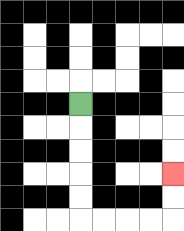{'start': '[3, 4]', 'end': '[7, 7]', 'path_directions': 'D,D,D,D,D,R,R,R,R,U,U', 'path_coordinates': '[[3, 4], [3, 5], [3, 6], [3, 7], [3, 8], [3, 9], [4, 9], [5, 9], [6, 9], [7, 9], [7, 8], [7, 7]]'}